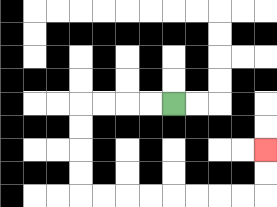{'start': '[7, 4]', 'end': '[11, 6]', 'path_directions': 'L,L,L,L,D,D,D,D,R,R,R,R,R,R,R,R,U,U', 'path_coordinates': '[[7, 4], [6, 4], [5, 4], [4, 4], [3, 4], [3, 5], [3, 6], [3, 7], [3, 8], [4, 8], [5, 8], [6, 8], [7, 8], [8, 8], [9, 8], [10, 8], [11, 8], [11, 7], [11, 6]]'}